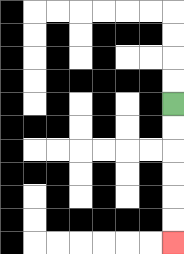{'start': '[7, 4]', 'end': '[7, 10]', 'path_directions': 'D,D,D,D,D,D', 'path_coordinates': '[[7, 4], [7, 5], [7, 6], [7, 7], [7, 8], [7, 9], [7, 10]]'}